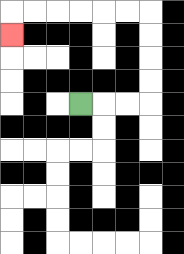{'start': '[3, 4]', 'end': '[0, 1]', 'path_directions': 'R,R,R,U,U,U,U,L,L,L,L,L,L,D', 'path_coordinates': '[[3, 4], [4, 4], [5, 4], [6, 4], [6, 3], [6, 2], [6, 1], [6, 0], [5, 0], [4, 0], [3, 0], [2, 0], [1, 0], [0, 0], [0, 1]]'}